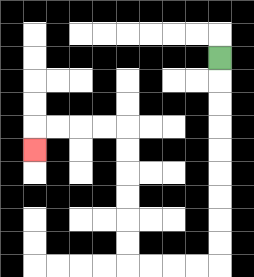{'start': '[9, 2]', 'end': '[1, 6]', 'path_directions': 'D,D,D,D,D,D,D,D,D,L,L,L,L,U,U,U,U,U,U,L,L,L,L,D', 'path_coordinates': '[[9, 2], [9, 3], [9, 4], [9, 5], [9, 6], [9, 7], [9, 8], [9, 9], [9, 10], [9, 11], [8, 11], [7, 11], [6, 11], [5, 11], [5, 10], [5, 9], [5, 8], [5, 7], [5, 6], [5, 5], [4, 5], [3, 5], [2, 5], [1, 5], [1, 6]]'}